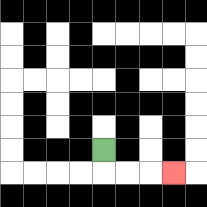{'start': '[4, 6]', 'end': '[7, 7]', 'path_directions': 'D,R,R,R', 'path_coordinates': '[[4, 6], [4, 7], [5, 7], [6, 7], [7, 7]]'}